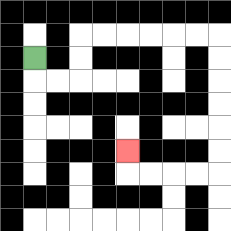{'start': '[1, 2]', 'end': '[5, 6]', 'path_directions': 'D,R,R,U,U,R,R,R,R,R,R,D,D,D,D,D,D,L,L,L,L,U', 'path_coordinates': '[[1, 2], [1, 3], [2, 3], [3, 3], [3, 2], [3, 1], [4, 1], [5, 1], [6, 1], [7, 1], [8, 1], [9, 1], [9, 2], [9, 3], [9, 4], [9, 5], [9, 6], [9, 7], [8, 7], [7, 7], [6, 7], [5, 7], [5, 6]]'}